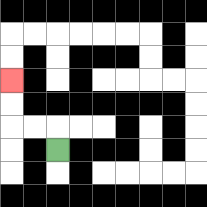{'start': '[2, 6]', 'end': '[0, 3]', 'path_directions': 'U,L,L,U,U', 'path_coordinates': '[[2, 6], [2, 5], [1, 5], [0, 5], [0, 4], [0, 3]]'}